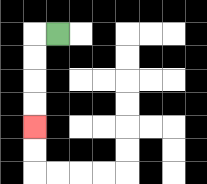{'start': '[2, 1]', 'end': '[1, 5]', 'path_directions': 'L,D,D,D,D', 'path_coordinates': '[[2, 1], [1, 1], [1, 2], [1, 3], [1, 4], [1, 5]]'}